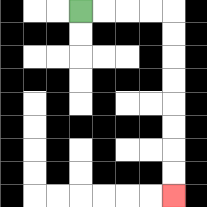{'start': '[3, 0]', 'end': '[7, 8]', 'path_directions': 'R,R,R,R,D,D,D,D,D,D,D,D', 'path_coordinates': '[[3, 0], [4, 0], [5, 0], [6, 0], [7, 0], [7, 1], [7, 2], [7, 3], [7, 4], [7, 5], [7, 6], [7, 7], [7, 8]]'}